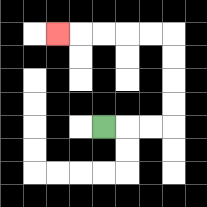{'start': '[4, 5]', 'end': '[2, 1]', 'path_directions': 'R,R,R,U,U,U,U,L,L,L,L,L', 'path_coordinates': '[[4, 5], [5, 5], [6, 5], [7, 5], [7, 4], [7, 3], [7, 2], [7, 1], [6, 1], [5, 1], [4, 1], [3, 1], [2, 1]]'}